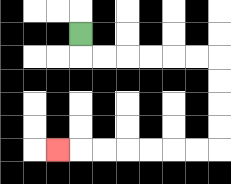{'start': '[3, 1]', 'end': '[2, 6]', 'path_directions': 'D,R,R,R,R,R,R,D,D,D,D,L,L,L,L,L,L,L', 'path_coordinates': '[[3, 1], [3, 2], [4, 2], [5, 2], [6, 2], [7, 2], [8, 2], [9, 2], [9, 3], [9, 4], [9, 5], [9, 6], [8, 6], [7, 6], [6, 6], [5, 6], [4, 6], [3, 6], [2, 6]]'}